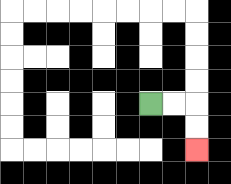{'start': '[6, 4]', 'end': '[8, 6]', 'path_directions': 'R,R,D,D', 'path_coordinates': '[[6, 4], [7, 4], [8, 4], [8, 5], [8, 6]]'}